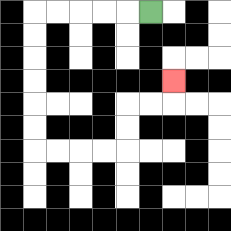{'start': '[6, 0]', 'end': '[7, 3]', 'path_directions': 'L,L,L,L,L,D,D,D,D,D,D,R,R,R,R,U,U,R,R,U', 'path_coordinates': '[[6, 0], [5, 0], [4, 0], [3, 0], [2, 0], [1, 0], [1, 1], [1, 2], [1, 3], [1, 4], [1, 5], [1, 6], [2, 6], [3, 6], [4, 6], [5, 6], [5, 5], [5, 4], [6, 4], [7, 4], [7, 3]]'}